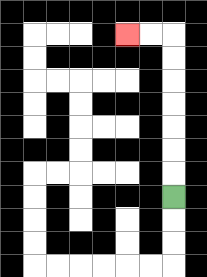{'start': '[7, 8]', 'end': '[5, 1]', 'path_directions': 'U,U,U,U,U,U,U,L,L', 'path_coordinates': '[[7, 8], [7, 7], [7, 6], [7, 5], [7, 4], [7, 3], [7, 2], [7, 1], [6, 1], [5, 1]]'}